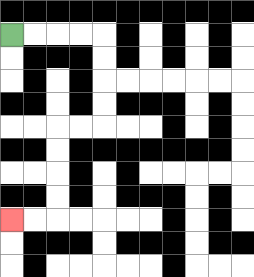{'start': '[0, 1]', 'end': '[0, 9]', 'path_directions': 'R,R,R,R,D,D,D,D,L,L,D,D,D,D,L,L', 'path_coordinates': '[[0, 1], [1, 1], [2, 1], [3, 1], [4, 1], [4, 2], [4, 3], [4, 4], [4, 5], [3, 5], [2, 5], [2, 6], [2, 7], [2, 8], [2, 9], [1, 9], [0, 9]]'}